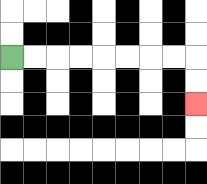{'start': '[0, 2]', 'end': '[8, 4]', 'path_directions': 'R,R,R,R,R,R,R,R,D,D', 'path_coordinates': '[[0, 2], [1, 2], [2, 2], [3, 2], [4, 2], [5, 2], [6, 2], [7, 2], [8, 2], [8, 3], [8, 4]]'}